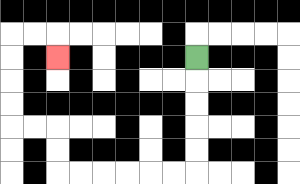{'start': '[8, 2]', 'end': '[2, 2]', 'path_directions': 'D,D,D,D,D,L,L,L,L,L,L,U,U,L,L,U,U,U,U,R,R,D', 'path_coordinates': '[[8, 2], [8, 3], [8, 4], [8, 5], [8, 6], [8, 7], [7, 7], [6, 7], [5, 7], [4, 7], [3, 7], [2, 7], [2, 6], [2, 5], [1, 5], [0, 5], [0, 4], [0, 3], [0, 2], [0, 1], [1, 1], [2, 1], [2, 2]]'}